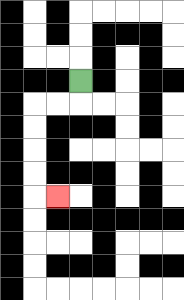{'start': '[3, 3]', 'end': '[2, 8]', 'path_directions': 'D,L,L,D,D,D,D,R', 'path_coordinates': '[[3, 3], [3, 4], [2, 4], [1, 4], [1, 5], [1, 6], [1, 7], [1, 8], [2, 8]]'}